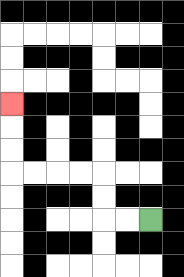{'start': '[6, 9]', 'end': '[0, 4]', 'path_directions': 'L,L,U,U,L,L,L,L,U,U,U', 'path_coordinates': '[[6, 9], [5, 9], [4, 9], [4, 8], [4, 7], [3, 7], [2, 7], [1, 7], [0, 7], [0, 6], [0, 5], [0, 4]]'}